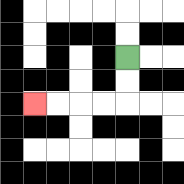{'start': '[5, 2]', 'end': '[1, 4]', 'path_directions': 'D,D,L,L,L,L', 'path_coordinates': '[[5, 2], [5, 3], [5, 4], [4, 4], [3, 4], [2, 4], [1, 4]]'}